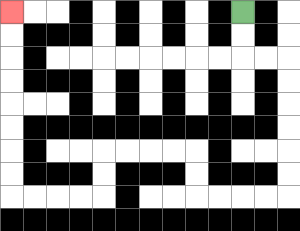{'start': '[10, 0]', 'end': '[0, 0]', 'path_directions': 'D,D,R,R,D,D,D,D,D,D,L,L,L,L,U,U,L,L,L,L,D,D,L,L,L,L,U,U,U,U,U,U,U,U', 'path_coordinates': '[[10, 0], [10, 1], [10, 2], [11, 2], [12, 2], [12, 3], [12, 4], [12, 5], [12, 6], [12, 7], [12, 8], [11, 8], [10, 8], [9, 8], [8, 8], [8, 7], [8, 6], [7, 6], [6, 6], [5, 6], [4, 6], [4, 7], [4, 8], [3, 8], [2, 8], [1, 8], [0, 8], [0, 7], [0, 6], [0, 5], [0, 4], [0, 3], [0, 2], [0, 1], [0, 0]]'}